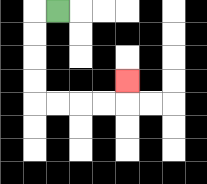{'start': '[2, 0]', 'end': '[5, 3]', 'path_directions': 'L,D,D,D,D,R,R,R,R,U', 'path_coordinates': '[[2, 0], [1, 0], [1, 1], [1, 2], [1, 3], [1, 4], [2, 4], [3, 4], [4, 4], [5, 4], [5, 3]]'}